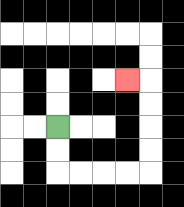{'start': '[2, 5]', 'end': '[5, 3]', 'path_directions': 'D,D,R,R,R,R,U,U,U,U,L', 'path_coordinates': '[[2, 5], [2, 6], [2, 7], [3, 7], [4, 7], [5, 7], [6, 7], [6, 6], [6, 5], [6, 4], [6, 3], [5, 3]]'}